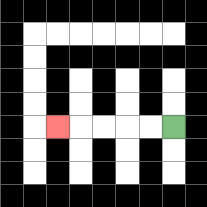{'start': '[7, 5]', 'end': '[2, 5]', 'path_directions': 'L,L,L,L,L', 'path_coordinates': '[[7, 5], [6, 5], [5, 5], [4, 5], [3, 5], [2, 5]]'}